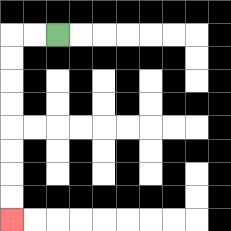{'start': '[2, 1]', 'end': '[0, 9]', 'path_directions': 'L,L,D,D,D,D,D,D,D,D', 'path_coordinates': '[[2, 1], [1, 1], [0, 1], [0, 2], [0, 3], [0, 4], [0, 5], [0, 6], [0, 7], [0, 8], [0, 9]]'}